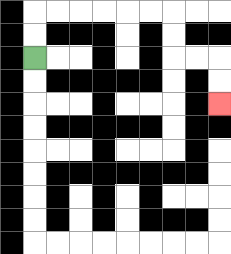{'start': '[1, 2]', 'end': '[9, 4]', 'path_directions': 'U,U,R,R,R,R,R,R,D,D,R,R,D,D', 'path_coordinates': '[[1, 2], [1, 1], [1, 0], [2, 0], [3, 0], [4, 0], [5, 0], [6, 0], [7, 0], [7, 1], [7, 2], [8, 2], [9, 2], [9, 3], [9, 4]]'}